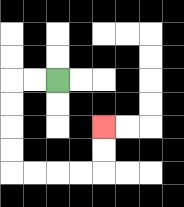{'start': '[2, 3]', 'end': '[4, 5]', 'path_directions': 'L,L,D,D,D,D,R,R,R,R,U,U', 'path_coordinates': '[[2, 3], [1, 3], [0, 3], [0, 4], [0, 5], [0, 6], [0, 7], [1, 7], [2, 7], [3, 7], [4, 7], [4, 6], [4, 5]]'}